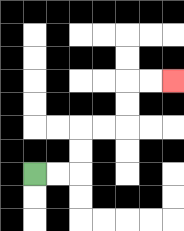{'start': '[1, 7]', 'end': '[7, 3]', 'path_directions': 'R,R,U,U,R,R,U,U,R,R', 'path_coordinates': '[[1, 7], [2, 7], [3, 7], [3, 6], [3, 5], [4, 5], [5, 5], [5, 4], [5, 3], [6, 3], [7, 3]]'}